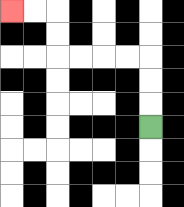{'start': '[6, 5]', 'end': '[0, 0]', 'path_directions': 'U,U,U,L,L,L,L,U,U,L,L', 'path_coordinates': '[[6, 5], [6, 4], [6, 3], [6, 2], [5, 2], [4, 2], [3, 2], [2, 2], [2, 1], [2, 0], [1, 0], [0, 0]]'}